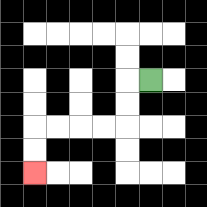{'start': '[6, 3]', 'end': '[1, 7]', 'path_directions': 'L,D,D,L,L,L,L,D,D', 'path_coordinates': '[[6, 3], [5, 3], [5, 4], [5, 5], [4, 5], [3, 5], [2, 5], [1, 5], [1, 6], [1, 7]]'}